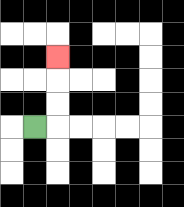{'start': '[1, 5]', 'end': '[2, 2]', 'path_directions': 'R,U,U,U', 'path_coordinates': '[[1, 5], [2, 5], [2, 4], [2, 3], [2, 2]]'}